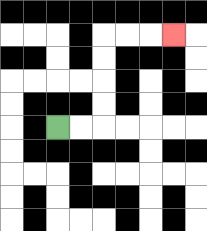{'start': '[2, 5]', 'end': '[7, 1]', 'path_directions': 'R,R,U,U,U,U,R,R,R', 'path_coordinates': '[[2, 5], [3, 5], [4, 5], [4, 4], [4, 3], [4, 2], [4, 1], [5, 1], [6, 1], [7, 1]]'}